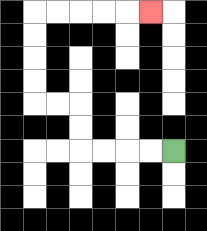{'start': '[7, 6]', 'end': '[6, 0]', 'path_directions': 'L,L,L,L,U,U,L,L,U,U,U,U,R,R,R,R,R', 'path_coordinates': '[[7, 6], [6, 6], [5, 6], [4, 6], [3, 6], [3, 5], [3, 4], [2, 4], [1, 4], [1, 3], [1, 2], [1, 1], [1, 0], [2, 0], [3, 0], [4, 0], [5, 0], [6, 0]]'}